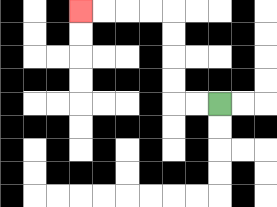{'start': '[9, 4]', 'end': '[3, 0]', 'path_directions': 'L,L,U,U,U,U,L,L,L,L', 'path_coordinates': '[[9, 4], [8, 4], [7, 4], [7, 3], [7, 2], [7, 1], [7, 0], [6, 0], [5, 0], [4, 0], [3, 0]]'}